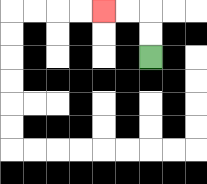{'start': '[6, 2]', 'end': '[4, 0]', 'path_directions': 'U,U,L,L', 'path_coordinates': '[[6, 2], [6, 1], [6, 0], [5, 0], [4, 0]]'}